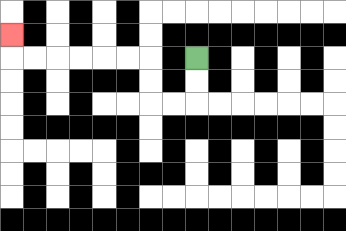{'start': '[8, 2]', 'end': '[0, 1]', 'path_directions': 'D,D,L,L,U,U,L,L,L,L,L,L,U', 'path_coordinates': '[[8, 2], [8, 3], [8, 4], [7, 4], [6, 4], [6, 3], [6, 2], [5, 2], [4, 2], [3, 2], [2, 2], [1, 2], [0, 2], [0, 1]]'}